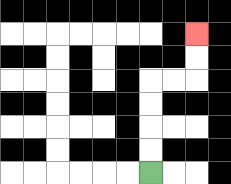{'start': '[6, 7]', 'end': '[8, 1]', 'path_directions': 'U,U,U,U,R,R,U,U', 'path_coordinates': '[[6, 7], [6, 6], [6, 5], [6, 4], [6, 3], [7, 3], [8, 3], [8, 2], [8, 1]]'}